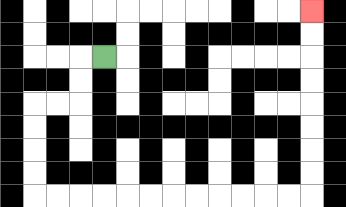{'start': '[4, 2]', 'end': '[13, 0]', 'path_directions': 'L,D,D,L,L,D,D,D,D,R,R,R,R,R,R,R,R,R,R,R,R,U,U,U,U,U,U,U,U', 'path_coordinates': '[[4, 2], [3, 2], [3, 3], [3, 4], [2, 4], [1, 4], [1, 5], [1, 6], [1, 7], [1, 8], [2, 8], [3, 8], [4, 8], [5, 8], [6, 8], [7, 8], [8, 8], [9, 8], [10, 8], [11, 8], [12, 8], [13, 8], [13, 7], [13, 6], [13, 5], [13, 4], [13, 3], [13, 2], [13, 1], [13, 0]]'}